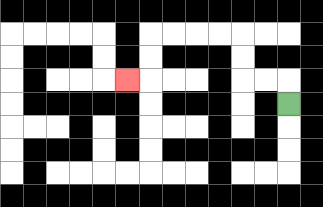{'start': '[12, 4]', 'end': '[5, 3]', 'path_directions': 'U,L,L,U,U,L,L,L,L,D,D,L', 'path_coordinates': '[[12, 4], [12, 3], [11, 3], [10, 3], [10, 2], [10, 1], [9, 1], [8, 1], [7, 1], [6, 1], [6, 2], [6, 3], [5, 3]]'}